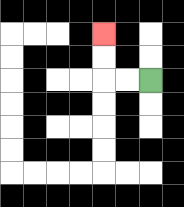{'start': '[6, 3]', 'end': '[4, 1]', 'path_directions': 'L,L,U,U', 'path_coordinates': '[[6, 3], [5, 3], [4, 3], [4, 2], [4, 1]]'}